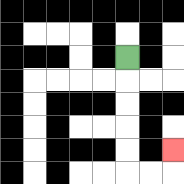{'start': '[5, 2]', 'end': '[7, 6]', 'path_directions': 'D,D,D,D,D,R,R,U', 'path_coordinates': '[[5, 2], [5, 3], [5, 4], [5, 5], [5, 6], [5, 7], [6, 7], [7, 7], [7, 6]]'}